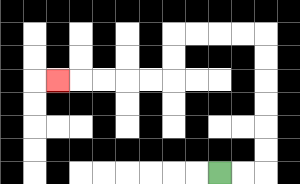{'start': '[9, 7]', 'end': '[2, 3]', 'path_directions': 'R,R,U,U,U,U,U,U,L,L,L,L,D,D,L,L,L,L,L', 'path_coordinates': '[[9, 7], [10, 7], [11, 7], [11, 6], [11, 5], [11, 4], [11, 3], [11, 2], [11, 1], [10, 1], [9, 1], [8, 1], [7, 1], [7, 2], [7, 3], [6, 3], [5, 3], [4, 3], [3, 3], [2, 3]]'}